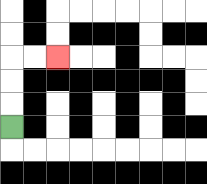{'start': '[0, 5]', 'end': '[2, 2]', 'path_directions': 'U,U,U,R,R', 'path_coordinates': '[[0, 5], [0, 4], [0, 3], [0, 2], [1, 2], [2, 2]]'}